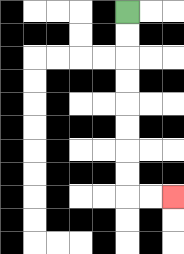{'start': '[5, 0]', 'end': '[7, 8]', 'path_directions': 'D,D,D,D,D,D,D,D,R,R', 'path_coordinates': '[[5, 0], [5, 1], [5, 2], [5, 3], [5, 4], [5, 5], [5, 6], [5, 7], [5, 8], [6, 8], [7, 8]]'}